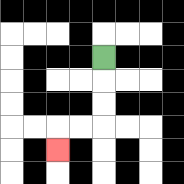{'start': '[4, 2]', 'end': '[2, 6]', 'path_directions': 'D,D,D,L,L,D', 'path_coordinates': '[[4, 2], [4, 3], [4, 4], [4, 5], [3, 5], [2, 5], [2, 6]]'}